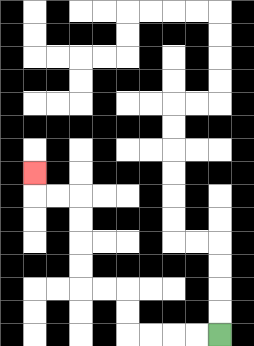{'start': '[9, 14]', 'end': '[1, 7]', 'path_directions': 'L,L,L,L,U,U,L,L,U,U,U,U,L,L,U', 'path_coordinates': '[[9, 14], [8, 14], [7, 14], [6, 14], [5, 14], [5, 13], [5, 12], [4, 12], [3, 12], [3, 11], [3, 10], [3, 9], [3, 8], [2, 8], [1, 8], [1, 7]]'}